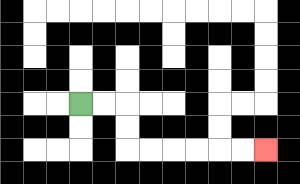{'start': '[3, 4]', 'end': '[11, 6]', 'path_directions': 'R,R,D,D,R,R,R,R,R,R', 'path_coordinates': '[[3, 4], [4, 4], [5, 4], [5, 5], [5, 6], [6, 6], [7, 6], [8, 6], [9, 6], [10, 6], [11, 6]]'}